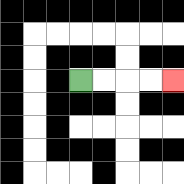{'start': '[3, 3]', 'end': '[7, 3]', 'path_directions': 'R,R,R,R', 'path_coordinates': '[[3, 3], [4, 3], [5, 3], [6, 3], [7, 3]]'}